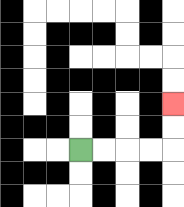{'start': '[3, 6]', 'end': '[7, 4]', 'path_directions': 'R,R,R,R,U,U', 'path_coordinates': '[[3, 6], [4, 6], [5, 6], [6, 6], [7, 6], [7, 5], [7, 4]]'}